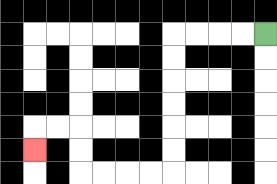{'start': '[11, 1]', 'end': '[1, 6]', 'path_directions': 'L,L,L,L,D,D,D,D,D,D,L,L,L,L,U,U,L,L,D', 'path_coordinates': '[[11, 1], [10, 1], [9, 1], [8, 1], [7, 1], [7, 2], [7, 3], [7, 4], [7, 5], [7, 6], [7, 7], [6, 7], [5, 7], [4, 7], [3, 7], [3, 6], [3, 5], [2, 5], [1, 5], [1, 6]]'}